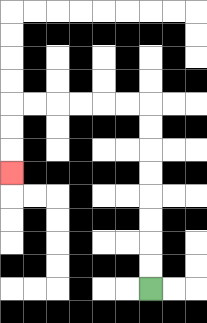{'start': '[6, 12]', 'end': '[0, 7]', 'path_directions': 'U,U,U,U,U,U,U,U,L,L,L,L,L,L,D,D,D', 'path_coordinates': '[[6, 12], [6, 11], [6, 10], [6, 9], [6, 8], [6, 7], [6, 6], [6, 5], [6, 4], [5, 4], [4, 4], [3, 4], [2, 4], [1, 4], [0, 4], [0, 5], [0, 6], [0, 7]]'}